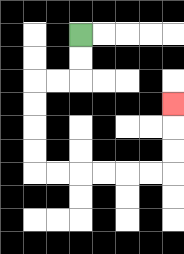{'start': '[3, 1]', 'end': '[7, 4]', 'path_directions': 'D,D,L,L,D,D,D,D,R,R,R,R,R,R,U,U,U', 'path_coordinates': '[[3, 1], [3, 2], [3, 3], [2, 3], [1, 3], [1, 4], [1, 5], [1, 6], [1, 7], [2, 7], [3, 7], [4, 7], [5, 7], [6, 7], [7, 7], [7, 6], [7, 5], [7, 4]]'}